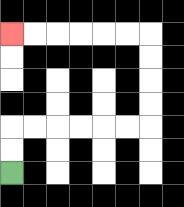{'start': '[0, 7]', 'end': '[0, 1]', 'path_directions': 'U,U,R,R,R,R,R,R,U,U,U,U,L,L,L,L,L,L', 'path_coordinates': '[[0, 7], [0, 6], [0, 5], [1, 5], [2, 5], [3, 5], [4, 5], [5, 5], [6, 5], [6, 4], [6, 3], [6, 2], [6, 1], [5, 1], [4, 1], [3, 1], [2, 1], [1, 1], [0, 1]]'}